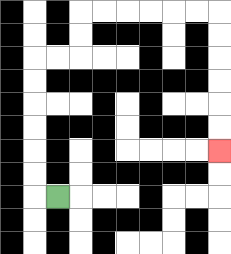{'start': '[2, 8]', 'end': '[9, 6]', 'path_directions': 'L,U,U,U,U,U,U,R,R,U,U,R,R,R,R,R,R,D,D,D,D,D,D', 'path_coordinates': '[[2, 8], [1, 8], [1, 7], [1, 6], [1, 5], [1, 4], [1, 3], [1, 2], [2, 2], [3, 2], [3, 1], [3, 0], [4, 0], [5, 0], [6, 0], [7, 0], [8, 0], [9, 0], [9, 1], [9, 2], [9, 3], [9, 4], [9, 5], [9, 6]]'}